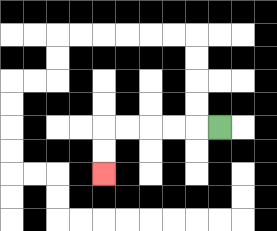{'start': '[9, 5]', 'end': '[4, 7]', 'path_directions': 'L,L,L,L,L,D,D', 'path_coordinates': '[[9, 5], [8, 5], [7, 5], [6, 5], [5, 5], [4, 5], [4, 6], [4, 7]]'}